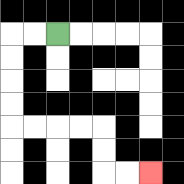{'start': '[2, 1]', 'end': '[6, 7]', 'path_directions': 'L,L,D,D,D,D,R,R,R,R,D,D,R,R', 'path_coordinates': '[[2, 1], [1, 1], [0, 1], [0, 2], [0, 3], [0, 4], [0, 5], [1, 5], [2, 5], [3, 5], [4, 5], [4, 6], [4, 7], [5, 7], [6, 7]]'}